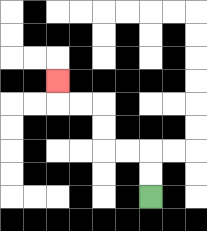{'start': '[6, 8]', 'end': '[2, 3]', 'path_directions': 'U,U,L,L,U,U,L,L,U', 'path_coordinates': '[[6, 8], [6, 7], [6, 6], [5, 6], [4, 6], [4, 5], [4, 4], [3, 4], [2, 4], [2, 3]]'}